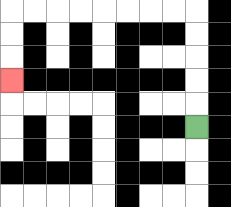{'start': '[8, 5]', 'end': '[0, 3]', 'path_directions': 'U,U,U,U,U,L,L,L,L,L,L,L,L,D,D,D', 'path_coordinates': '[[8, 5], [8, 4], [8, 3], [8, 2], [8, 1], [8, 0], [7, 0], [6, 0], [5, 0], [4, 0], [3, 0], [2, 0], [1, 0], [0, 0], [0, 1], [0, 2], [0, 3]]'}